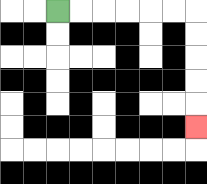{'start': '[2, 0]', 'end': '[8, 5]', 'path_directions': 'R,R,R,R,R,R,D,D,D,D,D', 'path_coordinates': '[[2, 0], [3, 0], [4, 0], [5, 0], [6, 0], [7, 0], [8, 0], [8, 1], [8, 2], [8, 3], [8, 4], [8, 5]]'}